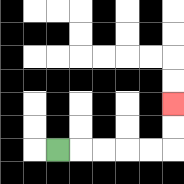{'start': '[2, 6]', 'end': '[7, 4]', 'path_directions': 'R,R,R,R,R,U,U', 'path_coordinates': '[[2, 6], [3, 6], [4, 6], [5, 6], [6, 6], [7, 6], [7, 5], [7, 4]]'}